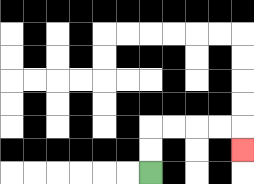{'start': '[6, 7]', 'end': '[10, 6]', 'path_directions': 'U,U,R,R,R,R,D', 'path_coordinates': '[[6, 7], [6, 6], [6, 5], [7, 5], [8, 5], [9, 5], [10, 5], [10, 6]]'}